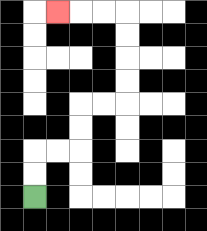{'start': '[1, 8]', 'end': '[2, 0]', 'path_directions': 'U,U,R,R,U,U,R,R,U,U,U,U,L,L,L', 'path_coordinates': '[[1, 8], [1, 7], [1, 6], [2, 6], [3, 6], [3, 5], [3, 4], [4, 4], [5, 4], [5, 3], [5, 2], [5, 1], [5, 0], [4, 0], [3, 0], [2, 0]]'}